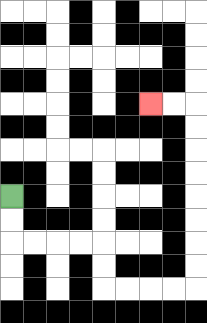{'start': '[0, 8]', 'end': '[6, 4]', 'path_directions': 'D,D,R,R,R,R,D,D,R,R,R,R,U,U,U,U,U,U,U,U,L,L', 'path_coordinates': '[[0, 8], [0, 9], [0, 10], [1, 10], [2, 10], [3, 10], [4, 10], [4, 11], [4, 12], [5, 12], [6, 12], [7, 12], [8, 12], [8, 11], [8, 10], [8, 9], [8, 8], [8, 7], [8, 6], [8, 5], [8, 4], [7, 4], [6, 4]]'}